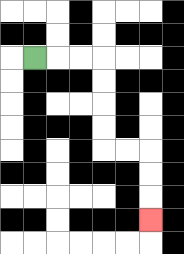{'start': '[1, 2]', 'end': '[6, 9]', 'path_directions': 'R,R,R,D,D,D,D,R,R,D,D,D', 'path_coordinates': '[[1, 2], [2, 2], [3, 2], [4, 2], [4, 3], [4, 4], [4, 5], [4, 6], [5, 6], [6, 6], [6, 7], [6, 8], [6, 9]]'}